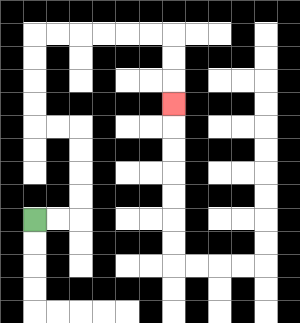{'start': '[1, 9]', 'end': '[7, 4]', 'path_directions': 'R,R,U,U,U,U,L,L,U,U,U,U,R,R,R,R,R,R,D,D,D', 'path_coordinates': '[[1, 9], [2, 9], [3, 9], [3, 8], [3, 7], [3, 6], [3, 5], [2, 5], [1, 5], [1, 4], [1, 3], [1, 2], [1, 1], [2, 1], [3, 1], [4, 1], [5, 1], [6, 1], [7, 1], [7, 2], [7, 3], [7, 4]]'}